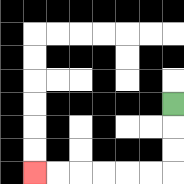{'start': '[7, 4]', 'end': '[1, 7]', 'path_directions': 'D,D,D,L,L,L,L,L,L', 'path_coordinates': '[[7, 4], [7, 5], [7, 6], [7, 7], [6, 7], [5, 7], [4, 7], [3, 7], [2, 7], [1, 7]]'}